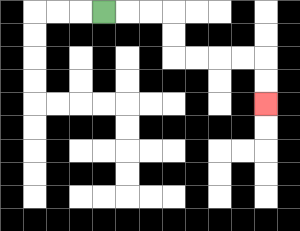{'start': '[4, 0]', 'end': '[11, 4]', 'path_directions': 'R,R,R,D,D,R,R,R,R,D,D', 'path_coordinates': '[[4, 0], [5, 0], [6, 0], [7, 0], [7, 1], [7, 2], [8, 2], [9, 2], [10, 2], [11, 2], [11, 3], [11, 4]]'}